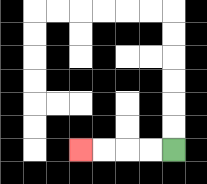{'start': '[7, 6]', 'end': '[3, 6]', 'path_directions': 'L,L,L,L', 'path_coordinates': '[[7, 6], [6, 6], [5, 6], [4, 6], [3, 6]]'}